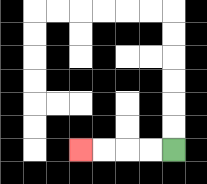{'start': '[7, 6]', 'end': '[3, 6]', 'path_directions': 'L,L,L,L', 'path_coordinates': '[[7, 6], [6, 6], [5, 6], [4, 6], [3, 6]]'}